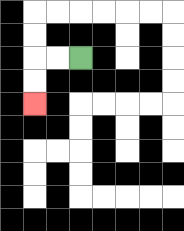{'start': '[3, 2]', 'end': '[1, 4]', 'path_directions': 'L,L,D,D', 'path_coordinates': '[[3, 2], [2, 2], [1, 2], [1, 3], [1, 4]]'}